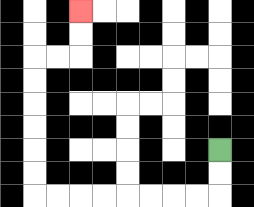{'start': '[9, 6]', 'end': '[3, 0]', 'path_directions': 'D,D,L,L,L,L,L,L,L,L,U,U,U,U,U,U,R,R,U,U', 'path_coordinates': '[[9, 6], [9, 7], [9, 8], [8, 8], [7, 8], [6, 8], [5, 8], [4, 8], [3, 8], [2, 8], [1, 8], [1, 7], [1, 6], [1, 5], [1, 4], [1, 3], [1, 2], [2, 2], [3, 2], [3, 1], [3, 0]]'}